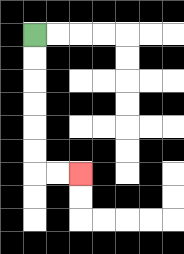{'start': '[1, 1]', 'end': '[3, 7]', 'path_directions': 'D,D,D,D,D,D,R,R', 'path_coordinates': '[[1, 1], [1, 2], [1, 3], [1, 4], [1, 5], [1, 6], [1, 7], [2, 7], [3, 7]]'}